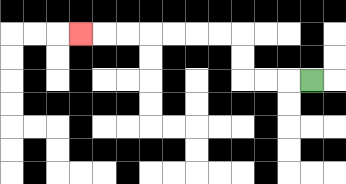{'start': '[13, 3]', 'end': '[3, 1]', 'path_directions': 'L,L,L,U,U,L,L,L,L,L,L,L', 'path_coordinates': '[[13, 3], [12, 3], [11, 3], [10, 3], [10, 2], [10, 1], [9, 1], [8, 1], [7, 1], [6, 1], [5, 1], [4, 1], [3, 1]]'}